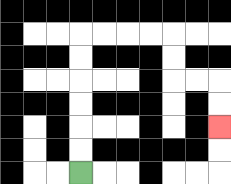{'start': '[3, 7]', 'end': '[9, 5]', 'path_directions': 'U,U,U,U,U,U,R,R,R,R,D,D,R,R,D,D', 'path_coordinates': '[[3, 7], [3, 6], [3, 5], [3, 4], [3, 3], [3, 2], [3, 1], [4, 1], [5, 1], [6, 1], [7, 1], [7, 2], [7, 3], [8, 3], [9, 3], [9, 4], [9, 5]]'}